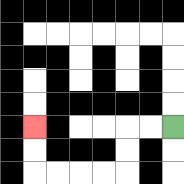{'start': '[7, 5]', 'end': '[1, 5]', 'path_directions': 'L,L,D,D,L,L,L,L,U,U', 'path_coordinates': '[[7, 5], [6, 5], [5, 5], [5, 6], [5, 7], [4, 7], [3, 7], [2, 7], [1, 7], [1, 6], [1, 5]]'}